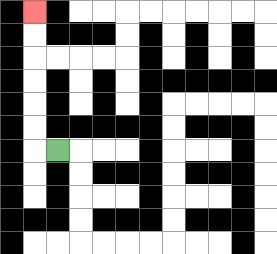{'start': '[2, 6]', 'end': '[1, 0]', 'path_directions': 'L,U,U,U,U,U,U', 'path_coordinates': '[[2, 6], [1, 6], [1, 5], [1, 4], [1, 3], [1, 2], [1, 1], [1, 0]]'}